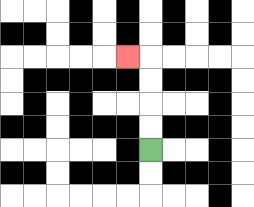{'start': '[6, 6]', 'end': '[5, 2]', 'path_directions': 'U,U,U,U,L', 'path_coordinates': '[[6, 6], [6, 5], [6, 4], [6, 3], [6, 2], [5, 2]]'}